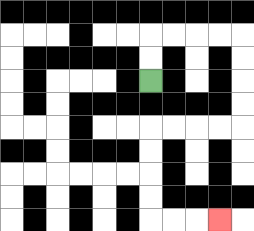{'start': '[6, 3]', 'end': '[9, 9]', 'path_directions': 'U,U,R,R,R,R,D,D,D,D,L,L,L,L,D,D,D,D,R,R,R', 'path_coordinates': '[[6, 3], [6, 2], [6, 1], [7, 1], [8, 1], [9, 1], [10, 1], [10, 2], [10, 3], [10, 4], [10, 5], [9, 5], [8, 5], [7, 5], [6, 5], [6, 6], [6, 7], [6, 8], [6, 9], [7, 9], [8, 9], [9, 9]]'}